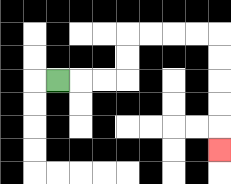{'start': '[2, 3]', 'end': '[9, 6]', 'path_directions': 'R,R,R,U,U,R,R,R,R,D,D,D,D,D', 'path_coordinates': '[[2, 3], [3, 3], [4, 3], [5, 3], [5, 2], [5, 1], [6, 1], [7, 1], [8, 1], [9, 1], [9, 2], [9, 3], [9, 4], [9, 5], [9, 6]]'}